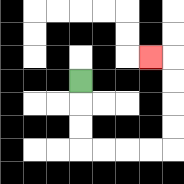{'start': '[3, 3]', 'end': '[6, 2]', 'path_directions': 'D,D,D,R,R,R,R,U,U,U,U,L', 'path_coordinates': '[[3, 3], [3, 4], [3, 5], [3, 6], [4, 6], [5, 6], [6, 6], [7, 6], [7, 5], [7, 4], [7, 3], [7, 2], [6, 2]]'}